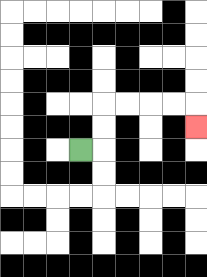{'start': '[3, 6]', 'end': '[8, 5]', 'path_directions': 'R,U,U,R,R,R,R,D', 'path_coordinates': '[[3, 6], [4, 6], [4, 5], [4, 4], [5, 4], [6, 4], [7, 4], [8, 4], [8, 5]]'}